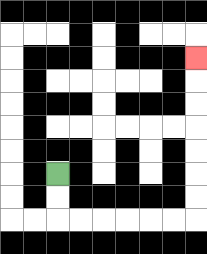{'start': '[2, 7]', 'end': '[8, 2]', 'path_directions': 'D,D,R,R,R,R,R,R,U,U,U,U,U,U,U', 'path_coordinates': '[[2, 7], [2, 8], [2, 9], [3, 9], [4, 9], [5, 9], [6, 9], [7, 9], [8, 9], [8, 8], [8, 7], [8, 6], [8, 5], [8, 4], [8, 3], [8, 2]]'}